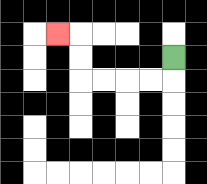{'start': '[7, 2]', 'end': '[2, 1]', 'path_directions': 'D,L,L,L,L,U,U,L', 'path_coordinates': '[[7, 2], [7, 3], [6, 3], [5, 3], [4, 3], [3, 3], [3, 2], [3, 1], [2, 1]]'}